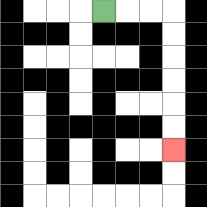{'start': '[4, 0]', 'end': '[7, 6]', 'path_directions': 'R,R,R,D,D,D,D,D,D', 'path_coordinates': '[[4, 0], [5, 0], [6, 0], [7, 0], [7, 1], [7, 2], [7, 3], [7, 4], [7, 5], [7, 6]]'}